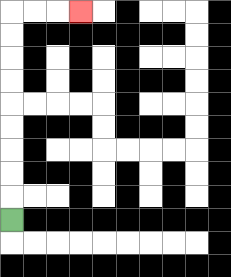{'start': '[0, 9]', 'end': '[3, 0]', 'path_directions': 'U,U,U,U,U,U,U,U,U,R,R,R', 'path_coordinates': '[[0, 9], [0, 8], [0, 7], [0, 6], [0, 5], [0, 4], [0, 3], [0, 2], [0, 1], [0, 0], [1, 0], [2, 0], [3, 0]]'}